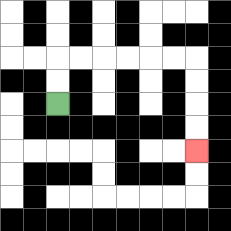{'start': '[2, 4]', 'end': '[8, 6]', 'path_directions': 'U,U,R,R,R,R,R,R,D,D,D,D', 'path_coordinates': '[[2, 4], [2, 3], [2, 2], [3, 2], [4, 2], [5, 2], [6, 2], [7, 2], [8, 2], [8, 3], [8, 4], [8, 5], [8, 6]]'}